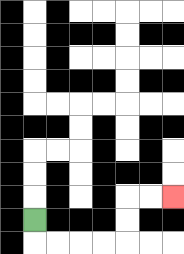{'start': '[1, 9]', 'end': '[7, 8]', 'path_directions': 'D,R,R,R,R,U,U,R,R', 'path_coordinates': '[[1, 9], [1, 10], [2, 10], [3, 10], [4, 10], [5, 10], [5, 9], [5, 8], [6, 8], [7, 8]]'}